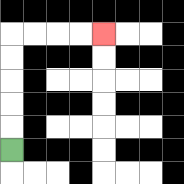{'start': '[0, 6]', 'end': '[4, 1]', 'path_directions': 'U,U,U,U,U,R,R,R,R', 'path_coordinates': '[[0, 6], [0, 5], [0, 4], [0, 3], [0, 2], [0, 1], [1, 1], [2, 1], [3, 1], [4, 1]]'}